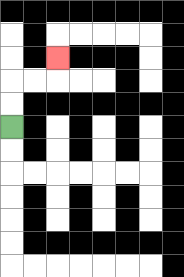{'start': '[0, 5]', 'end': '[2, 2]', 'path_directions': 'U,U,R,R,U', 'path_coordinates': '[[0, 5], [0, 4], [0, 3], [1, 3], [2, 3], [2, 2]]'}